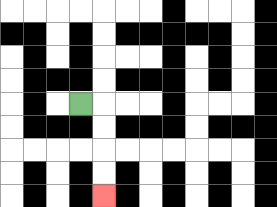{'start': '[3, 4]', 'end': '[4, 8]', 'path_directions': 'R,D,D,D,D', 'path_coordinates': '[[3, 4], [4, 4], [4, 5], [4, 6], [4, 7], [4, 8]]'}